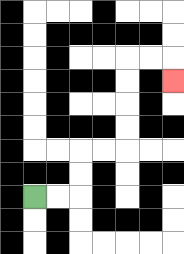{'start': '[1, 8]', 'end': '[7, 3]', 'path_directions': 'R,R,U,U,R,R,U,U,U,U,R,R,D', 'path_coordinates': '[[1, 8], [2, 8], [3, 8], [3, 7], [3, 6], [4, 6], [5, 6], [5, 5], [5, 4], [5, 3], [5, 2], [6, 2], [7, 2], [7, 3]]'}